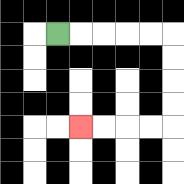{'start': '[2, 1]', 'end': '[3, 5]', 'path_directions': 'R,R,R,R,R,D,D,D,D,L,L,L,L', 'path_coordinates': '[[2, 1], [3, 1], [4, 1], [5, 1], [6, 1], [7, 1], [7, 2], [7, 3], [7, 4], [7, 5], [6, 5], [5, 5], [4, 5], [3, 5]]'}